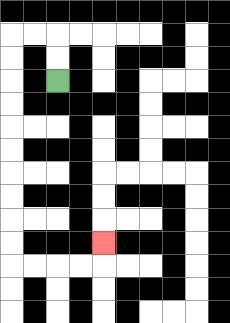{'start': '[2, 3]', 'end': '[4, 10]', 'path_directions': 'U,U,L,L,D,D,D,D,D,D,D,D,D,D,R,R,R,R,U', 'path_coordinates': '[[2, 3], [2, 2], [2, 1], [1, 1], [0, 1], [0, 2], [0, 3], [0, 4], [0, 5], [0, 6], [0, 7], [0, 8], [0, 9], [0, 10], [0, 11], [1, 11], [2, 11], [3, 11], [4, 11], [4, 10]]'}